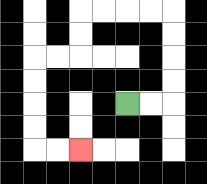{'start': '[5, 4]', 'end': '[3, 6]', 'path_directions': 'R,R,U,U,U,U,L,L,L,L,D,D,L,L,D,D,D,D,R,R', 'path_coordinates': '[[5, 4], [6, 4], [7, 4], [7, 3], [7, 2], [7, 1], [7, 0], [6, 0], [5, 0], [4, 0], [3, 0], [3, 1], [3, 2], [2, 2], [1, 2], [1, 3], [1, 4], [1, 5], [1, 6], [2, 6], [3, 6]]'}